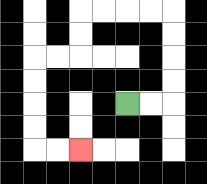{'start': '[5, 4]', 'end': '[3, 6]', 'path_directions': 'R,R,U,U,U,U,L,L,L,L,D,D,L,L,D,D,D,D,R,R', 'path_coordinates': '[[5, 4], [6, 4], [7, 4], [7, 3], [7, 2], [7, 1], [7, 0], [6, 0], [5, 0], [4, 0], [3, 0], [3, 1], [3, 2], [2, 2], [1, 2], [1, 3], [1, 4], [1, 5], [1, 6], [2, 6], [3, 6]]'}